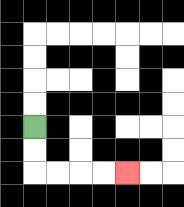{'start': '[1, 5]', 'end': '[5, 7]', 'path_directions': 'D,D,R,R,R,R', 'path_coordinates': '[[1, 5], [1, 6], [1, 7], [2, 7], [3, 7], [4, 7], [5, 7]]'}